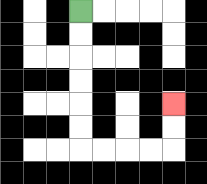{'start': '[3, 0]', 'end': '[7, 4]', 'path_directions': 'D,D,D,D,D,D,R,R,R,R,U,U', 'path_coordinates': '[[3, 0], [3, 1], [3, 2], [3, 3], [3, 4], [3, 5], [3, 6], [4, 6], [5, 6], [6, 6], [7, 6], [7, 5], [7, 4]]'}